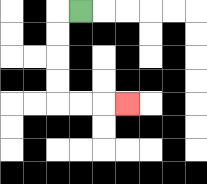{'start': '[3, 0]', 'end': '[5, 4]', 'path_directions': 'L,D,D,D,D,R,R,R', 'path_coordinates': '[[3, 0], [2, 0], [2, 1], [2, 2], [2, 3], [2, 4], [3, 4], [4, 4], [5, 4]]'}